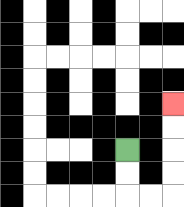{'start': '[5, 6]', 'end': '[7, 4]', 'path_directions': 'D,D,R,R,U,U,U,U', 'path_coordinates': '[[5, 6], [5, 7], [5, 8], [6, 8], [7, 8], [7, 7], [7, 6], [7, 5], [7, 4]]'}